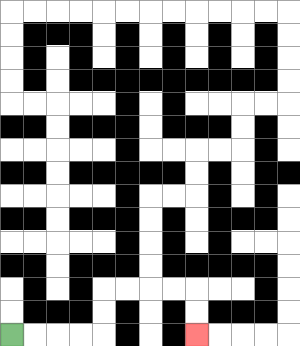{'start': '[0, 14]', 'end': '[8, 14]', 'path_directions': 'R,R,R,R,U,U,R,R,R,R,D,D', 'path_coordinates': '[[0, 14], [1, 14], [2, 14], [3, 14], [4, 14], [4, 13], [4, 12], [5, 12], [6, 12], [7, 12], [8, 12], [8, 13], [8, 14]]'}